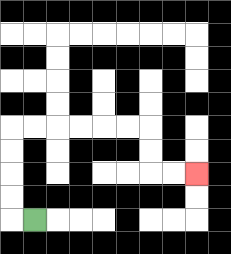{'start': '[1, 9]', 'end': '[8, 7]', 'path_directions': 'L,U,U,U,U,R,R,R,R,R,R,D,D,R,R', 'path_coordinates': '[[1, 9], [0, 9], [0, 8], [0, 7], [0, 6], [0, 5], [1, 5], [2, 5], [3, 5], [4, 5], [5, 5], [6, 5], [6, 6], [6, 7], [7, 7], [8, 7]]'}